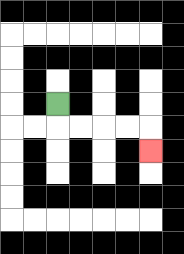{'start': '[2, 4]', 'end': '[6, 6]', 'path_directions': 'D,R,R,R,R,D', 'path_coordinates': '[[2, 4], [2, 5], [3, 5], [4, 5], [5, 5], [6, 5], [6, 6]]'}